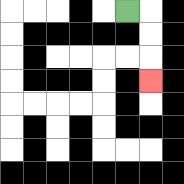{'start': '[5, 0]', 'end': '[6, 3]', 'path_directions': 'R,D,D,D', 'path_coordinates': '[[5, 0], [6, 0], [6, 1], [6, 2], [6, 3]]'}